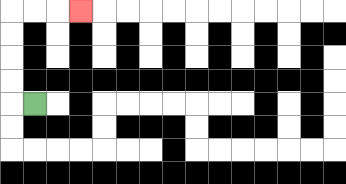{'start': '[1, 4]', 'end': '[3, 0]', 'path_directions': 'L,U,U,U,U,R,R,R', 'path_coordinates': '[[1, 4], [0, 4], [0, 3], [0, 2], [0, 1], [0, 0], [1, 0], [2, 0], [3, 0]]'}